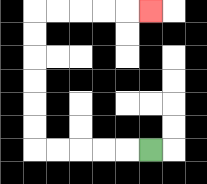{'start': '[6, 6]', 'end': '[6, 0]', 'path_directions': 'L,L,L,L,L,U,U,U,U,U,U,R,R,R,R,R', 'path_coordinates': '[[6, 6], [5, 6], [4, 6], [3, 6], [2, 6], [1, 6], [1, 5], [1, 4], [1, 3], [1, 2], [1, 1], [1, 0], [2, 0], [3, 0], [4, 0], [5, 0], [6, 0]]'}